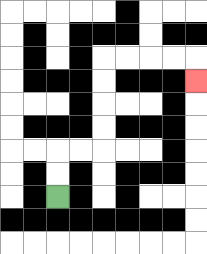{'start': '[2, 8]', 'end': '[8, 3]', 'path_directions': 'U,U,R,R,U,U,U,U,R,R,R,R,D', 'path_coordinates': '[[2, 8], [2, 7], [2, 6], [3, 6], [4, 6], [4, 5], [4, 4], [4, 3], [4, 2], [5, 2], [6, 2], [7, 2], [8, 2], [8, 3]]'}